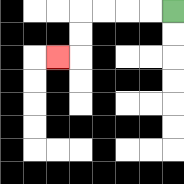{'start': '[7, 0]', 'end': '[2, 2]', 'path_directions': 'L,L,L,L,D,D,L', 'path_coordinates': '[[7, 0], [6, 0], [5, 0], [4, 0], [3, 0], [3, 1], [3, 2], [2, 2]]'}